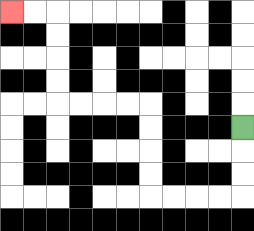{'start': '[10, 5]', 'end': '[0, 0]', 'path_directions': 'D,D,D,L,L,L,L,U,U,U,U,L,L,L,L,U,U,U,U,L,L', 'path_coordinates': '[[10, 5], [10, 6], [10, 7], [10, 8], [9, 8], [8, 8], [7, 8], [6, 8], [6, 7], [6, 6], [6, 5], [6, 4], [5, 4], [4, 4], [3, 4], [2, 4], [2, 3], [2, 2], [2, 1], [2, 0], [1, 0], [0, 0]]'}